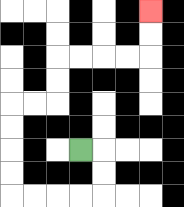{'start': '[3, 6]', 'end': '[6, 0]', 'path_directions': 'R,D,D,L,L,L,L,U,U,U,U,R,R,U,U,R,R,R,R,U,U', 'path_coordinates': '[[3, 6], [4, 6], [4, 7], [4, 8], [3, 8], [2, 8], [1, 8], [0, 8], [0, 7], [0, 6], [0, 5], [0, 4], [1, 4], [2, 4], [2, 3], [2, 2], [3, 2], [4, 2], [5, 2], [6, 2], [6, 1], [6, 0]]'}